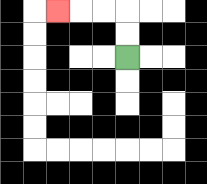{'start': '[5, 2]', 'end': '[2, 0]', 'path_directions': 'U,U,L,L,L', 'path_coordinates': '[[5, 2], [5, 1], [5, 0], [4, 0], [3, 0], [2, 0]]'}